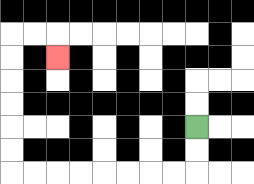{'start': '[8, 5]', 'end': '[2, 2]', 'path_directions': 'D,D,L,L,L,L,L,L,L,L,U,U,U,U,U,U,R,R,D', 'path_coordinates': '[[8, 5], [8, 6], [8, 7], [7, 7], [6, 7], [5, 7], [4, 7], [3, 7], [2, 7], [1, 7], [0, 7], [0, 6], [0, 5], [0, 4], [0, 3], [0, 2], [0, 1], [1, 1], [2, 1], [2, 2]]'}